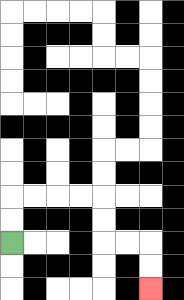{'start': '[0, 10]', 'end': '[6, 12]', 'path_directions': 'U,U,R,R,R,R,D,D,R,R,D,D', 'path_coordinates': '[[0, 10], [0, 9], [0, 8], [1, 8], [2, 8], [3, 8], [4, 8], [4, 9], [4, 10], [5, 10], [6, 10], [6, 11], [6, 12]]'}